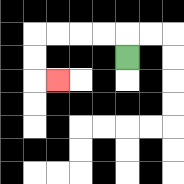{'start': '[5, 2]', 'end': '[2, 3]', 'path_directions': 'U,L,L,L,L,D,D,R', 'path_coordinates': '[[5, 2], [5, 1], [4, 1], [3, 1], [2, 1], [1, 1], [1, 2], [1, 3], [2, 3]]'}